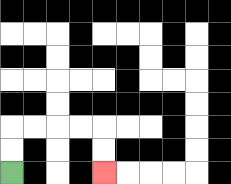{'start': '[0, 7]', 'end': '[4, 7]', 'path_directions': 'U,U,R,R,R,R,D,D', 'path_coordinates': '[[0, 7], [0, 6], [0, 5], [1, 5], [2, 5], [3, 5], [4, 5], [4, 6], [4, 7]]'}